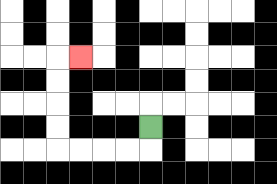{'start': '[6, 5]', 'end': '[3, 2]', 'path_directions': 'D,L,L,L,L,U,U,U,U,R', 'path_coordinates': '[[6, 5], [6, 6], [5, 6], [4, 6], [3, 6], [2, 6], [2, 5], [2, 4], [2, 3], [2, 2], [3, 2]]'}